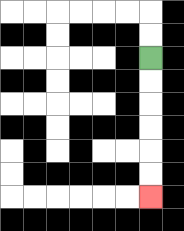{'start': '[6, 2]', 'end': '[6, 8]', 'path_directions': 'D,D,D,D,D,D', 'path_coordinates': '[[6, 2], [6, 3], [6, 4], [6, 5], [6, 6], [6, 7], [6, 8]]'}